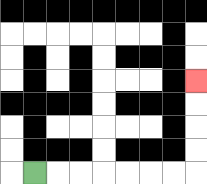{'start': '[1, 7]', 'end': '[8, 3]', 'path_directions': 'R,R,R,R,R,R,R,U,U,U,U', 'path_coordinates': '[[1, 7], [2, 7], [3, 7], [4, 7], [5, 7], [6, 7], [7, 7], [8, 7], [8, 6], [8, 5], [8, 4], [8, 3]]'}